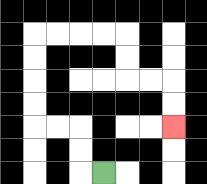{'start': '[4, 7]', 'end': '[7, 5]', 'path_directions': 'L,U,U,L,L,U,U,U,U,R,R,R,R,D,D,R,R,D,D', 'path_coordinates': '[[4, 7], [3, 7], [3, 6], [3, 5], [2, 5], [1, 5], [1, 4], [1, 3], [1, 2], [1, 1], [2, 1], [3, 1], [4, 1], [5, 1], [5, 2], [5, 3], [6, 3], [7, 3], [7, 4], [7, 5]]'}